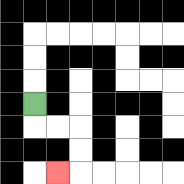{'start': '[1, 4]', 'end': '[2, 7]', 'path_directions': 'D,R,R,D,D,L', 'path_coordinates': '[[1, 4], [1, 5], [2, 5], [3, 5], [3, 6], [3, 7], [2, 7]]'}